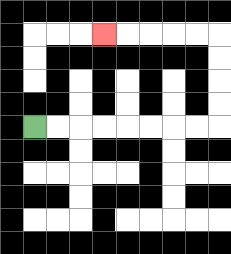{'start': '[1, 5]', 'end': '[4, 1]', 'path_directions': 'R,R,R,R,R,R,R,R,U,U,U,U,L,L,L,L,L', 'path_coordinates': '[[1, 5], [2, 5], [3, 5], [4, 5], [5, 5], [6, 5], [7, 5], [8, 5], [9, 5], [9, 4], [9, 3], [9, 2], [9, 1], [8, 1], [7, 1], [6, 1], [5, 1], [4, 1]]'}